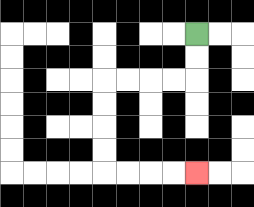{'start': '[8, 1]', 'end': '[8, 7]', 'path_directions': 'D,D,L,L,L,L,D,D,D,D,R,R,R,R', 'path_coordinates': '[[8, 1], [8, 2], [8, 3], [7, 3], [6, 3], [5, 3], [4, 3], [4, 4], [4, 5], [4, 6], [4, 7], [5, 7], [6, 7], [7, 7], [8, 7]]'}